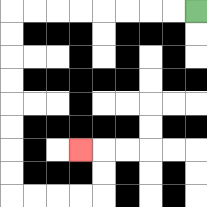{'start': '[8, 0]', 'end': '[3, 6]', 'path_directions': 'L,L,L,L,L,L,L,L,D,D,D,D,D,D,D,D,R,R,R,R,U,U,L', 'path_coordinates': '[[8, 0], [7, 0], [6, 0], [5, 0], [4, 0], [3, 0], [2, 0], [1, 0], [0, 0], [0, 1], [0, 2], [0, 3], [0, 4], [0, 5], [0, 6], [0, 7], [0, 8], [1, 8], [2, 8], [3, 8], [4, 8], [4, 7], [4, 6], [3, 6]]'}